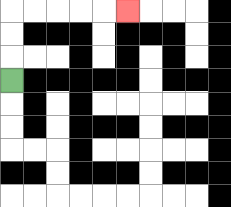{'start': '[0, 3]', 'end': '[5, 0]', 'path_directions': 'U,U,U,R,R,R,R,R', 'path_coordinates': '[[0, 3], [0, 2], [0, 1], [0, 0], [1, 0], [2, 0], [3, 0], [4, 0], [5, 0]]'}